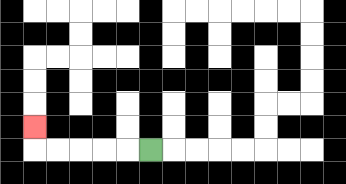{'start': '[6, 6]', 'end': '[1, 5]', 'path_directions': 'L,L,L,L,L,U', 'path_coordinates': '[[6, 6], [5, 6], [4, 6], [3, 6], [2, 6], [1, 6], [1, 5]]'}